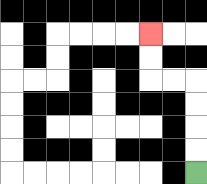{'start': '[8, 7]', 'end': '[6, 1]', 'path_directions': 'U,U,U,U,L,L,U,U', 'path_coordinates': '[[8, 7], [8, 6], [8, 5], [8, 4], [8, 3], [7, 3], [6, 3], [6, 2], [6, 1]]'}